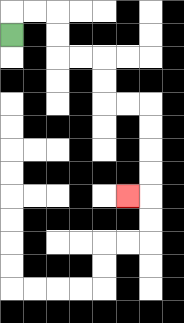{'start': '[0, 1]', 'end': '[5, 8]', 'path_directions': 'U,R,R,D,D,R,R,D,D,R,R,D,D,D,D,L', 'path_coordinates': '[[0, 1], [0, 0], [1, 0], [2, 0], [2, 1], [2, 2], [3, 2], [4, 2], [4, 3], [4, 4], [5, 4], [6, 4], [6, 5], [6, 6], [6, 7], [6, 8], [5, 8]]'}